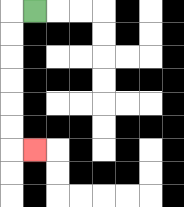{'start': '[1, 0]', 'end': '[1, 6]', 'path_directions': 'L,D,D,D,D,D,D,R', 'path_coordinates': '[[1, 0], [0, 0], [0, 1], [0, 2], [0, 3], [0, 4], [0, 5], [0, 6], [1, 6]]'}